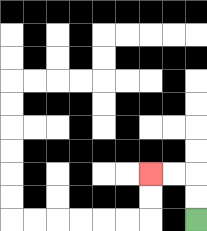{'start': '[8, 9]', 'end': '[6, 7]', 'path_directions': 'U,U,L,L', 'path_coordinates': '[[8, 9], [8, 8], [8, 7], [7, 7], [6, 7]]'}